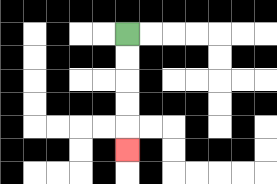{'start': '[5, 1]', 'end': '[5, 6]', 'path_directions': 'D,D,D,D,D', 'path_coordinates': '[[5, 1], [5, 2], [5, 3], [5, 4], [5, 5], [5, 6]]'}